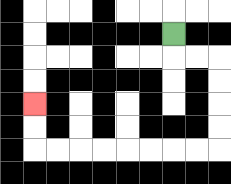{'start': '[7, 1]', 'end': '[1, 4]', 'path_directions': 'D,R,R,D,D,D,D,L,L,L,L,L,L,L,L,U,U', 'path_coordinates': '[[7, 1], [7, 2], [8, 2], [9, 2], [9, 3], [9, 4], [9, 5], [9, 6], [8, 6], [7, 6], [6, 6], [5, 6], [4, 6], [3, 6], [2, 6], [1, 6], [1, 5], [1, 4]]'}